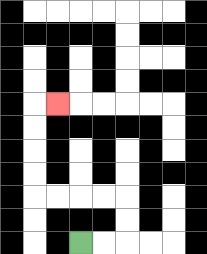{'start': '[3, 10]', 'end': '[2, 4]', 'path_directions': 'R,R,U,U,L,L,L,L,U,U,U,U,R', 'path_coordinates': '[[3, 10], [4, 10], [5, 10], [5, 9], [5, 8], [4, 8], [3, 8], [2, 8], [1, 8], [1, 7], [1, 6], [1, 5], [1, 4], [2, 4]]'}